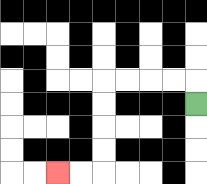{'start': '[8, 4]', 'end': '[2, 7]', 'path_directions': 'U,L,L,L,L,D,D,D,D,L,L', 'path_coordinates': '[[8, 4], [8, 3], [7, 3], [6, 3], [5, 3], [4, 3], [4, 4], [4, 5], [4, 6], [4, 7], [3, 7], [2, 7]]'}